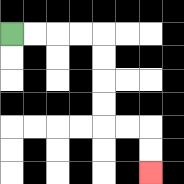{'start': '[0, 1]', 'end': '[6, 7]', 'path_directions': 'R,R,R,R,D,D,D,D,R,R,D,D', 'path_coordinates': '[[0, 1], [1, 1], [2, 1], [3, 1], [4, 1], [4, 2], [4, 3], [4, 4], [4, 5], [5, 5], [6, 5], [6, 6], [6, 7]]'}